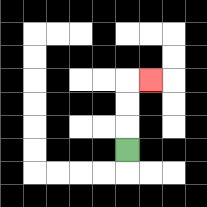{'start': '[5, 6]', 'end': '[6, 3]', 'path_directions': 'U,U,U,R', 'path_coordinates': '[[5, 6], [5, 5], [5, 4], [5, 3], [6, 3]]'}